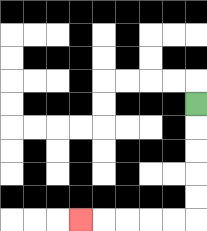{'start': '[8, 4]', 'end': '[3, 9]', 'path_directions': 'D,D,D,D,D,L,L,L,L,L', 'path_coordinates': '[[8, 4], [8, 5], [8, 6], [8, 7], [8, 8], [8, 9], [7, 9], [6, 9], [5, 9], [4, 9], [3, 9]]'}